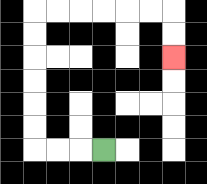{'start': '[4, 6]', 'end': '[7, 2]', 'path_directions': 'L,L,L,U,U,U,U,U,U,R,R,R,R,R,R,D,D', 'path_coordinates': '[[4, 6], [3, 6], [2, 6], [1, 6], [1, 5], [1, 4], [1, 3], [1, 2], [1, 1], [1, 0], [2, 0], [3, 0], [4, 0], [5, 0], [6, 0], [7, 0], [7, 1], [7, 2]]'}